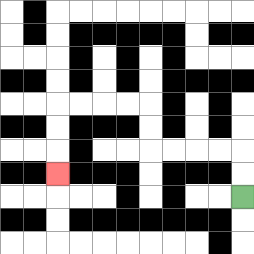{'start': '[10, 8]', 'end': '[2, 7]', 'path_directions': 'U,U,L,L,L,L,U,U,L,L,L,L,D,D,D', 'path_coordinates': '[[10, 8], [10, 7], [10, 6], [9, 6], [8, 6], [7, 6], [6, 6], [6, 5], [6, 4], [5, 4], [4, 4], [3, 4], [2, 4], [2, 5], [2, 6], [2, 7]]'}